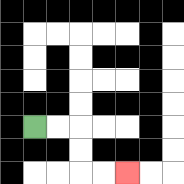{'start': '[1, 5]', 'end': '[5, 7]', 'path_directions': 'R,R,D,D,R,R', 'path_coordinates': '[[1, 5], [2, 5], [3, 5], [3, 6], [3, 7], [4, 7], [5, 7]]'}